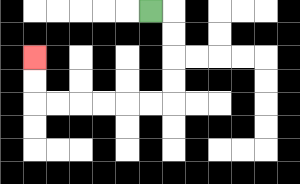{'start': '[6, 0]', 'end': '[1, 2]', 'path_directions': 'R,D,D,D,D,L,L,L,L,L,L,U,U', 'path_coordinates': '[[6, 0], [7, 0], [7, 1], [7, 2], [7, 3], [7, 4], [6, 4], [5, 4], [4, 4], [3, 4], [2, 4], [1, 4], [1, 3], [1, 2]]'}